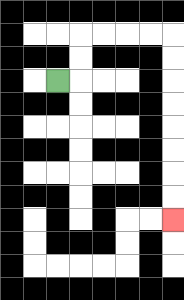{'start': '[2, 3]', 'end': '[7, 9]', 'path_directions': 'R,U,U,R,R,R,R,D,D,D,D,D,D,D,D', 'path_coordinates': '[[2, 3], [3, 3], [3, 2], [3, 1], [4, 1], [5, 1], [6, 1], [7, 1], [7, 2], [7, 3], [7, 4], [7, 5], [7, 6], [7, 7], [7, 8], [7, 9]]'}